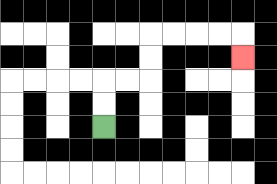{'start': '[4, 5]', 'end': '[10, 2]', 'path_directions': 'U,U,R,R,U,U,R,R,R,R,D', 'path_coordinates': '[[4, 5], [4, 4], [4, 3], [5, 3], [6, 3], [6, 2], [6, 1], [7, 1], [8, 1], [9, 1], [10, 1], [10, 2]]'}